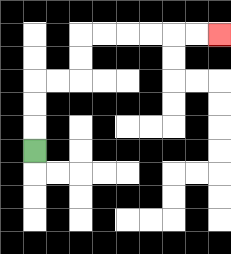{'start': '[1, 6]', 'end': '[9, 1]', 'path_directions': 'U,U,U,R,R,U,U,R,R,R,R,R,R', 'path_coordinates': '[[1, 6], [1, 5], [1, 4], [1, 3], [2, 3], [3, 3], [3, 2], [3, 1], [4, 1], [5, 1], [6, 1], [7, 1], [8, 1], [9, 1]]'}